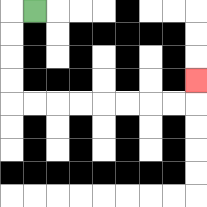{'start': '[1, 0]', 'end': '[8, 3]', 'path_directions': 'L,D,D,D,D,R,R,R,R,R,R,R,R,U', 'path_coordinates': '[[1, 0], [0, 0], [0, 1], [0, 2], [0, 3], [0, 4], [1, 4], [2, 4], [3, 4], [4, 4], [5, 4], [6, 4], [7, 4], [8, 4], [8, 3]]'}